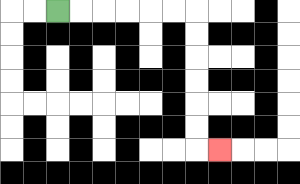{'start': '[2, 0]', 'end': '[9, 6]', 'path_directions': 'R,R,R,R,R,R,D,D,D,D,D,D,R', 'path_coordinates': '[[2, 0], [3, 0], [4, 0], [5, 0], [6, 0], [7, 0], [8, 0], [8, 1], [8, 2], [8, 3], [8, 4], [8, 5], [8, 6], [9, 6]]'}